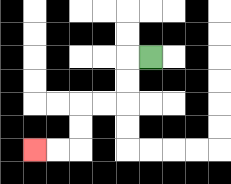{'start': '[6, 2]', 'end': '[1, 6]', 'path_directions': 'L,D,D,L,L,D,D,L,L', 'path_coordinates': '[[6, 2], [5, 2], [5, 3], [5, 4], [4, 4], [3, 4], [3, 5], [3, 6], [2, 6], [1, 6]]'}